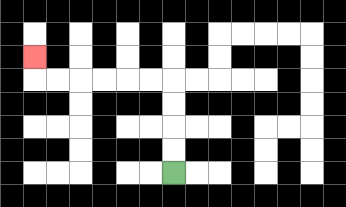{'start': '[7, 7]', 'end': '[1, 2]', 'path_directions': 'U,U,U,U,L,L,L,L,L,L,U', 'path_coordinates': '[[7, 7], [7, 6], [7, 5], [7, 4], [7, 3], [6, 3], [5, 3], [4, 3], [3, 3], [2, 3], [1, 3], [1, 2]]'}